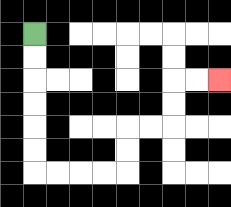{'start': '[1, 1]', 'end': '[9, 3]', 'path_directions': 'D,D,D,D,D,D,R,R,R,R,U,U,R,R,U,U,R,R', 'path_coordinates': '[[1, 1], [1, 2], [1, 3], [1, 4], [1, 5], [1, 6], [1, 7], [2, 7], [3, 7], [4, 7], [5, 7], [5, 6], [5, 5], [6, 5], [7, 5], [7, 4], [7, 3], [8, 3], [9, 3]]'}